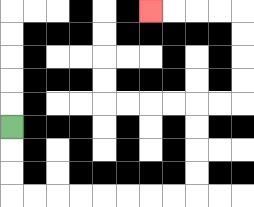{'start': '[0, 5]', 'end': '[6, 0]', 'path_directions': 'D,D,D,R,R,R,R,R,R,R,R,U,U,U,U,R,R,U,U,U,U,L,L,L,L', 'path_coordinates': '[[0, 5], [0, 6], [0, 7], [0, 8], [1, 8], [2, 8], [3, 8], [4, 8], [5, 8], [6, 8], [7, 8], [8, 8], [8, 7], [8, 6], [8, 5], [8, 4], [9, 4], [10, 4], [10, 3], [10, 2], [10, 1], [10, 0], [9, 0], [8, 0], [7, 0], [6, 0]]'}